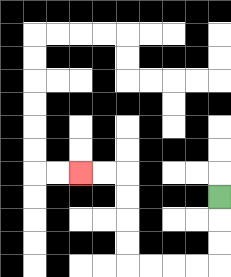{'start': '[9, 8]', 'end': '[3, 7]', 'path_directions': 'D,D,D,L,L,L,L,U,U,U,U,L,L', 'path_coordinates': '[[9, 8], [9, 9], [9, 10], [9, 11], [8, 11], [7, 11], [6, 11], [5, 11], [5, 10], [5, 9], [5, 8], [5, 7], [4, 7], [3, 7]]'}